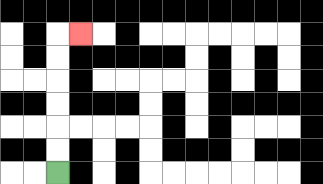{'start': '[2, 7]', 'end': '[3, 1]', 'path_directions': 'U,U,U,U,U,U,R', 'path_coordinates': '[[2, 7], [2, 6], [2, 5], [2, 4], [2, 3], [2, 2], [2, 1], [3, 1]]'}